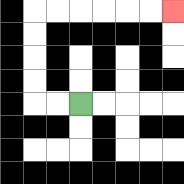{'start': '[3, 4]', 'end': '[7, 0]', 'path_directions': 'L,L,U,U,U,U,R,R,R,R,R,R', 'path_coordinates': '[[3, 4], [2, 4], [1, 4], [1, 3], [1, 2], [1, 1], [1, 0], [2, 0], [3, 0], [4, 0], [5, 0], [6, 0], [7, 0]]'}